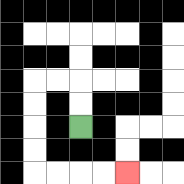{'start': '[3, 5]', 'end': '[5, 7]', 'path_directions': 'U,U,L,L,D,D,D,D,R,R,R,R', 'path_coordinates': '[[3, 5], [3, 4], [3, 3], [2, 3], [1, 3], [1, 4], [1, 5], [1, 6], [1, 7], [2, 7], [3, 7], [4, 7], [5, 7]]'}